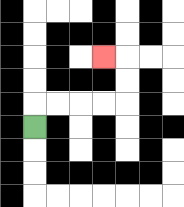{'start': '[1, 5]', 'end': '[4, 2]', 'path_directions': 'U,R,R,R,R,U,U,L', 'path_coordinates': '[[1, 5], [1, 4], [2, 4], [3, 4], [4, 4], [5, 4], [5, 3], [5, 2], [4, 2]]'}